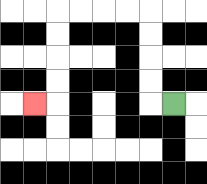{'start': '[7, 4]', 'end': '[1, 4]', 'path_directions': 'L,U,U,U,U,L,L,L,L,D,D,D,D,L', 'path_coordinates': '[[7, 4], [6, 4], [6, 3], [6, 2], [6, 1], [6, 0], [5, 0], [4, 0], [3, 0], [2, 0], [2, 1], [2, 2], [2, 3], [2, 4], [1, 4]]'}